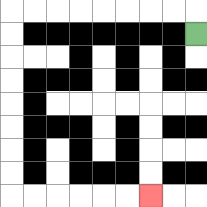{'start': '[8, 1]', 'end': '[6, 8]', 'path_directions': 'U,L,L,L,L,L,L,L,L,D,D,D,D,D,D,D,D,R,R,R,R,R,R', 'path_coordinates': '[[8, 1], [8, 0], [7, 0], [6, 0], [5, 0], [4, 0], [3, 0], [2, 0], [1, 0], [0, 0], [0, 1], [0, 2], [0, 3], [0, 4], [0, 5], [0, 6], [0, 7], [0, 8], [1, 8], [2, 8], [3, 8], [4, 8], [5, 8], [6, 8]]'}